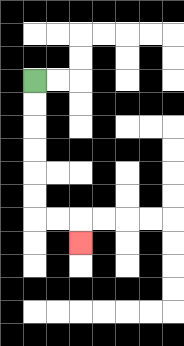{'start': '[1, 3]', 'end': '[3, 10]', 'path_directions': 'D,D,D,D,D,D,R,R,D', 'path_coordinates': '[[1, 3], [1, 4], [1, 5], [1, 6], [1, 7], [1, 8], [1, 9], [2, 9], [3, 9], [3, 10]]'}